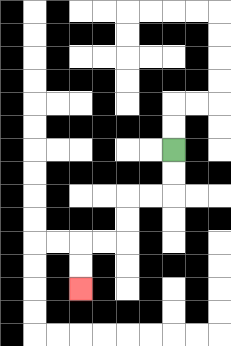{'start': '[7, 6]', 'end': '[3, 12]', 'path_directions': 'D,D,L,L,D,D,L,L,D,D', 'path_coordinates': '[[7, 6], [7, 7], [7, 8], [6, 8], [5, 8], [5, 9], [5, 10], [4, 10], [3, 10], [3, 11], [3, 12]]'}